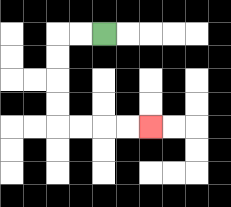{'start': '[4, 1]', 'end': '[6, 5]', 'path_directions': 'L,L,D,D,D,D,R,R,R,R', 'path_coordinates': '[[4, 1], [3, 1], [2, 1], [2, 2], [2, 3], [2, 4], [2, 5], [3, 5], [4, 5], [5, 5], [6, 5]]'}